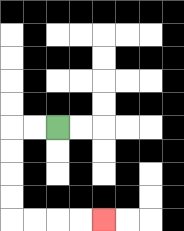{'start': '[2, 5]', 'end': '[4, 9]', 'path_directions': 'L,L,D,D,D,D,R,R,R,R', 'path_coordinates': '[[2, 5], [1, 5], [0, 5], [0, 6], [0, 7], [0, 8], [0, 9], [1, 9], [2, 9], [3, 9], [4, 9]]'}